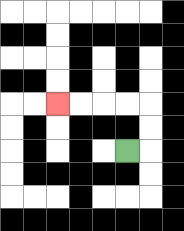{'start': '[5, 6]', 'end': '[2, 4]', 'path_directions': 'R,U,U,L,L,L,L', 'path_coordinates': '[[5, 6], [6, 6], [6, 5], [6, 4], [5, 4], [4, 4], [3, 4], [2, 4]]'}